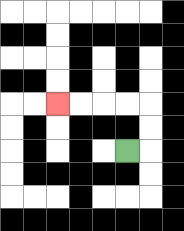{'start': '[5, 6]', 'end': '[2, 4]', 'path_directions': 'R,U,U,L,L,L,L', 'path_coordinates': '[[5, 6], [6, 6], [6, 5], [6, 4], [5, 4], [4, 4], [3, 4], [2, 4]]'}